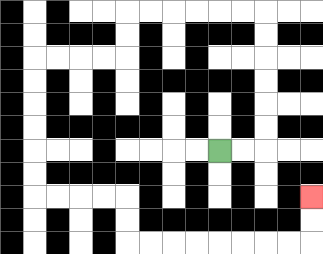{'start': '[9, 6]', 'end': '[13, 8]', 'path_directions': 'R,R,U,U,U,U,U,U,L,L,L,L,L,L,D,D,L,L,L,L,D,D,D,D,D,D,R,R,R,R,D,D,R,R,R,R,R,R,R,R,U,U', 'path_coordinates': '[[9, 6], [10, 6], [11, 6], [11, 5], [11, 4], [11, 3], [11, 2], [11, 1], [11, 0], [10, 0], [9, 0], [8, 0], [7, 0], [6, 0], [5, 0], [5, 1], [5, 2], [4, 2], [3, 2], [2, 2], [1, 2], [1, 3], [1, 4], [1, 5], [1, 6], [1, 7], [1, 8], [2, 8], [3, 8], [4, 8], [5, 8], [5, 9], [5, 10], [6, 10], [7, 10], [8, 10], [9, 10], [10, 10], [11, 10], [12, 10], [13, 10], [13, 9], [13, 8]]'}